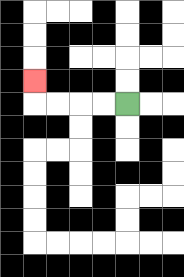{'start': '[5, 4]', 'end': '[1, 3]', 'path_directions': 'L,L,L,L,U', 'path_coordinates': '[[5, 4], [4, 4], [3, 4], [2, 4], [1, 4], [1, 3]]'}